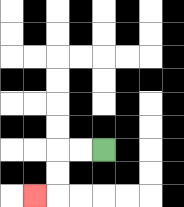{'start': '[4, 6]', 'end': '[1, 8]', 'path_directions': 'L,L,D,D,L', 'path_coordinates': '[[4, 6], [3, 6], [2, 6], [2, 7], [2, 8], [1, 8]]'}